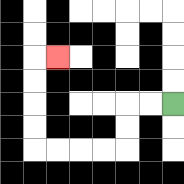{'start': '[7, 4]', 'end': '[2, 2]', 'path_directions': 'L,L,D,D,L,L,L,L,U,U,U,U,R', 'path_coordinates': '[[7, 4], [6, 4], [5, 4], [5, 5], [5, 6], [4, 6], [3, 6], [2, 6], [1, 6], [1, 5], [1, 4], [1, 3], [1, 2], [2, 2]]'}